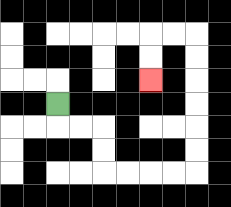{'start': '[2, 4]', 'end': '[6, 3]', 'path_directions': 'D,R,R,D,D,R,R,R,R,U,U,U,U,U,U,L,L,D,D', 'path_coordinates': '[[2, 4], [2, 5], [3, 5], [4, 5], [4, 6], [4, 7], [5, 7], [6, 7], [7, 7], [8, 7], [8, 6], [8, 5], [8, 4], [8, 3], [8, 2], [8, 1], [7, 1], [6, 1], [6, 2], [6, 3]]'}